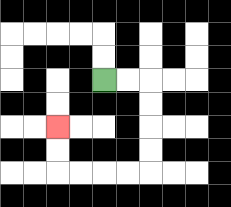{'start': '[4, 3]', 'end': '[2, 5]', 'path_directions': 'R,R,D,D,D,D,L,L,L,L,U,U', 'path_coordinates': '[[4, 3], [5, 3], [6, 3], [6, 4], [6, 5], [6, 6], [6, 7], [5, 7], [4, 7], [3, 7], [2, 7], [2, 6], [2, 5]]'}